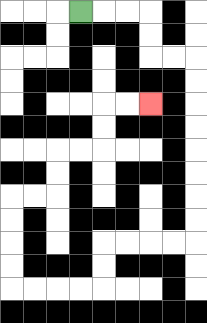{'start': '[3, 0]', 'end': '[6, 4]', 'path_directions': 'R,R,R,D,D,R,R,D,D,D,D,D,D,D,D,L,L,L,L,D,D,L,L,L,L,U,U,U,U,R,R,U,U,R,R,U,U,R,R', 'path_coordinates': '[[3, 0], [4, 0], [5, 0], [6, 0], [6, 1], [6, 2], [7, 2], [8, 2], [8, 3], [8, 4], [8, 5], [8, 6], [8, 7], [8, 8], [8, 9], [8, 10], [7, 10], [6, 10], [5, 10], [4, 10], [4, 11], [4, 12], [3, 12], [2, 12], [1, 12], [0, 12], [0, 11], [0, 10], [0, 9], [0, 8], [1, 8], [2, 8], [2, 7], [2, 6], [3, 6], [4, 6], [4, 5], [4, 4], [5, 4], [6, 4]]'}